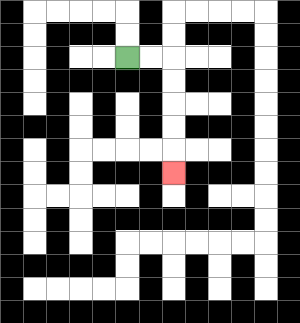{'start': '[5, 2]', 'end': '[7, 7]', 'path_directions': 'R,R,D,D,D,D,D', 'path_coordinates': '[[5, 2], [6, 2], [7, 2], [7, 3], [7, 4], [7, 5], [7, 6], [7, 7]]'}